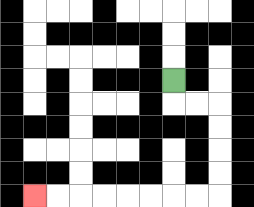{'start': '[7, 3]', 'end': '[1, 8]', 'path_directions': 'D,R,R,D,D,D,D,L,L,L,L,L,L,L,L', 'path_coordinates': '[[7, 3], [7, 4], [8, 4], [9, 4], [9, 5], [9, 6], [9, 7], [9, 8], [8, 8], [7, 8], [6, 8], [5, 8], [4, 8], [3, 8], [2, 8], [1, 8]]'}